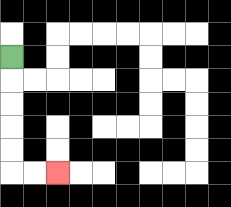{'start': '[0, 2]', 'end': '[2, 7]', 'path_directions': 'D,D,D,D,D,R,R', 'path_coordinates': '[[0, 2], [0, 3], [0, 4], [0, 5], [0, 6], [0, 7], [1, 7], [2, 7]]'}